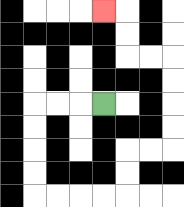{'start': '[4, 4]', 'end': '[4, 0]', 'path_directions': 'L,L,L,D,D,D,D,R,R,R,R,U,U,R,R,U,U,U,U,L,L,U,U,L', 'path_coordinates': '[[4, 4], [3, 4], [2, 4], [1, 4], [1, 5], [1, 6], [1, 7], [1, 8], [2, 8], [3, 8], [4, 8], [5, 8], [5, 7], [5, 6], [6, 6], [7, 6], [7, 5], [7, 4], [7, 3], [7, 2], [6, 2], [5, 2], [5, 1], [5, 0], [4, 0]]'}